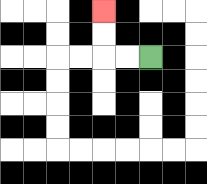{'start': '[6, 2]', 'end': '[4, 0]', 'path_directions': 'L,L,U,U', 'path_coordinates': '[[6, 2], [5, 2], [4, 2], [4, 1], [4, 0]]'}